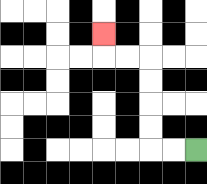{'start': '[8, 6]', 'end': '[4, 1]', 'path_directions': 'L,L,U,U,U,U,L,L,U', 'path_coordinates': '[[8, 6], [7, 6], [6, 6], [6, 5], [6, 4], [6, 3], [6, 2], [5, 2], [4, 2], [4, 1]]'}